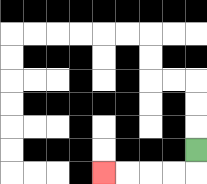{'start': '[8, 6]', 'end': '[4, 7]', 'path_directions': 'D,L,L,L,L', 'path_coordinates': '[[8, 6], [8, 7], [7, 7], [6, 7], [5, 7], [4, 7]]'}